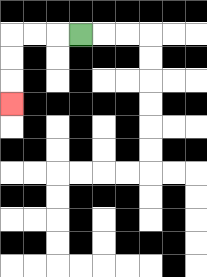{'start': '[3, 1]', 'end': '[0, 4]', 'path_directions': 'L,L,L,D,D,D', 'path_coordinates': '[[3, 1], [2, 1], [1, 1], [0, 1], [0, 2], [0, 3], [0, 4]]'}